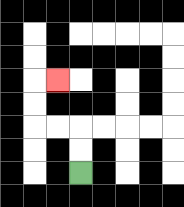{'start': '[3, 7]', 'end': '[2, 3]', 'path_directions': 'U,U,L,L,U,U,R', 'path_coordinates': '[[3, 7], [3, 6], [3, 5], [2, 5], [1, 5], [1, 4], [1, 3], [2, 3]]'}